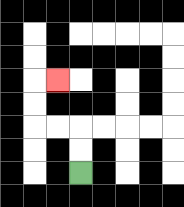{'start': '[3, 7]', 'end': '[2, 3]', 'path_directions': 'U,U,L,L,U,U,R', 'path_coordinates': '[[3, 7], [3, 6], [3, 5], [2, 5], [1, 5], [1, 4], [1, 3], [2, 3]]'}